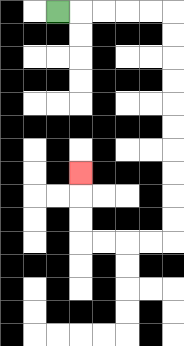{'start': '[2, 0]', 'end': '[3, 7]', 'path_directions': 'R,R,R,R,R,D,D,D,D,D,D,D,D,D,D,L,L,L,L,U,U,U', 'path_coordinates': '[[2, 0], [3, 0], [4, 0], [5, 0], [6, 0], [7, 0], [7, 1], [7, 2], [7, 3], [7, 4], [7, 5], [7, 6], [7, 7], [7, 8], [7, 9], [7, 10], [6, 10], [5, 10], [4, 10], [3, 10], [3, 9], [3, 8], [3, 7]]'}